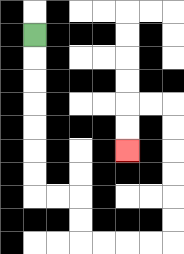{'start': '[1, 1]', 'end': '[5, 6]', 'path_directions': 'D,D,D,D,D,D,D,R,R,D,D,R,R,R,R,U,U,U,U,U,U,L,L,D,D', 'path_coordinates': '[[1, 1], [1, 2], [1, 3], [1, 4], [1, 5], [1, 6], [1, 7], [1, 8], [2, 8], [3, 8], [3, 9], [3, 10], [4, 10], [5, 10], [6, 10], [7, 10], [7, 9], [7, 8], [7, 7], [7, 6], [7, 5], [7, 4], [6, 4], [5, 4], [5, 5], [5, 6]]'}